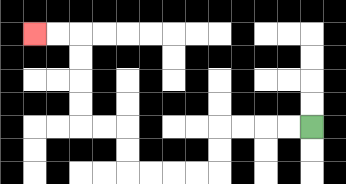{'start': '[13, 5]', 'end': '[1, 1]', 'path_directions': 'L,L,L,L,D,D,L,L,L,L,U,U,L,L,U,U,U,U,L,L', 'path_coordinates': '[[13, 5], [12, 5], [11, 5], [10, 5], [9, 5], [9, 6], [9, 7], [8, 7], [7, 7], [6, 7], [5, 7], [5, 6], [5, 5], [4, 5], [3, 5], [3, 4], [3, 3], [3, 2], [3, 1], [2, 1], [1, 1]]'}